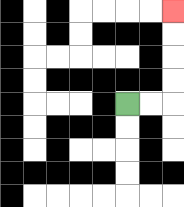{'start': '[5, 4]', 'end': '[7, 0]', 'path_directions': 'R,R,U,U,U,U', 'path_coordinates': '[[5, 4], [6, 4], [7, 4], [7, 3], [7, 2], [7, 1], [7, 0]]'}